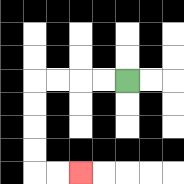{'start': '[5, 3]', 'end': '[3, 7]', 'path_directions': 'L,L,L,L,D,D,D,D,R,R', 'path_coordinates': '[[5, 3], [4, 3], [3, 3], [2, 3], [1, 3], [1, 4], [1, 5], [1, 6], [1, 7], [2, 7], [3, 7]]'}